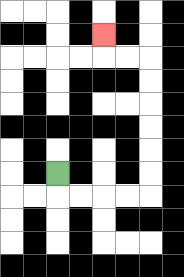{'start': '[2, 7]', 'end': '[4, 1]', 'path_directions': 'D,R,R,R,R,U,U,U,U,U,U,L,L,U', 'path_coordinates': '[[2, 7], [2, 8], [3, 8], [4, 8], [5, 8], [6, 8], [6, 7], [6, 6], [6, 5], [6, 4], [6, 3], [6, 2], [5, 2], [4, 2], [4, 1]]'}